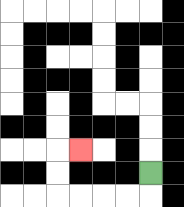{'start': '[6, 7]', 'end': '[3, 6]', 'path_directions': 'D,L,L,L,L,U,U,R', 'path_coordinates': '[[6, 7], [6, 8], [5, 8], [4, 8], [3, 8], [2, 8], [2, 7], [2, 6], [3, 6]]'}